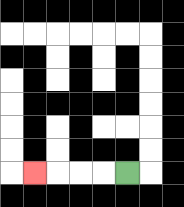{'start': '[5, 7]', 'end': '[1, 7]', 'path_directions': 'L,L,L,L', 'path_coordinates': '[[5, 7], [4, 7], [3, 7], [2, 7], [1, 7]]'}